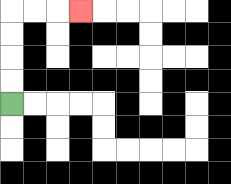{'start': '[0, 4]', 'end': '[3, 0]', 'path_directions': 'U,U,U,U,R,R,R', 'path_coordinates': '[[0, 4], [0, 3], [0, 2], [0, 1], [0, 0], [1, 0], [2, 0], [3, 0]]'}